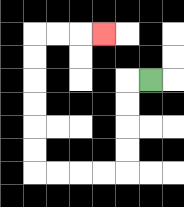{'start': '[6, 3]', 'end': '[4, 1]', 'path_directions': 'L,D,D,D,D,L,L,L,L,U,U,U,U,U,U,R,R,R', 'path_coordinates': '[[6, 3], [5, 3], [5, 4], [5, 5], [5, 6], [5, 7], [4, 7], [3, 7], [2, 7], [1, 7], [1, 6], [1, 5], [1, 4], [1, 3], [1, 2], [1, 1], [2, 1], [3, 1], [4, 1]]'}